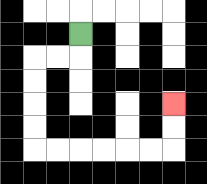{'start': '[3, 1]', 'end': '[7, 4]', 'path_directions': 'D,L,L,D,D,D,D,R,R,R,R,R,R,U,U', 'path_coordinates': '[[3, 1], [3, 2], [2, 2], [1, 2], [1, 3], [1, 4], [1, 5], [1, 6], [2, 6], [3, 6], [4, 6], [5, 6], [6, 6], [7, 6], [7, 5], [7, 4]]'}